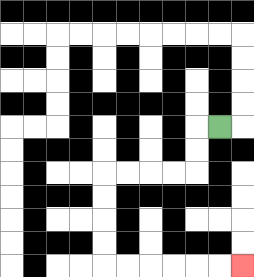{'start': '[9, 5]', 'end': '[10, 11]', 'path_directions': 'L,D,D,L,L,L,L,D,D,D,D,R,R,R,R,R,R', 'path_coordinates': '[[9, 5], [8, 5], [8, 6], [8, 7], [7, 7], [6, 7], [5, 7], [4, 7], [4, 8], [4, 9], [4, 10], [4, 11], [5, 11], [6, 11], [7, 11], [8, 11], [9, 11], [10, 11]]'}